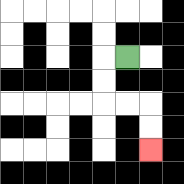{'start': '[5, 2]', 'end': '[6, 6]', 'path_directions': 'L,D,D,R,R,D,D', 'path_coordinates': '[[5, 2], [4, 2], [4, 3], [4, 4], [5, 4], [6, 4], [6, 5], [6, 6]]'}